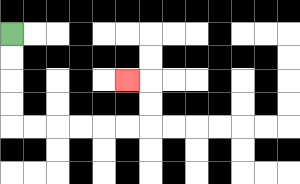{'start': '[0, 1]', 'end': '[5, 3]', 'path_directions': 'D,D,D,D,R,R,R,R,R,R,U,U,L', 'path_coordinates': '[[0, 1], [0, 2], [0, 3], [0, 4], [0, 5], [1, 5], [2, 5], [3, 5], [4, 5], [5, 5], [6, 5], [6, 4], [6, 3], [5, 3]]'}